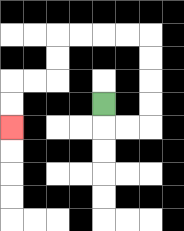{'start': '[4, 4]', 'end': '[0, 5]', 'path_directions': 'D,R,R,U,U,U,U,L,L,L,L,D,D,L,L,D,D', 'path_coordinates': '[[4, 4], [4, 5], [5, 5], [6, 5], [6, 4], [6, 3], [6, 2], [6, 1], [5, 1], [4, 1], [3, 1], [2, 1], [2, 2], [2, 3], [1, 3], [0, 3], [0, 4], [0, 5]]'}